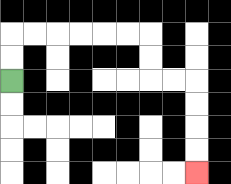{'start': '[0, 3]', 'end': '[8, 7]', 'path_directions': 'U,U,R,R,R,R,R,R,D,D,R,R,D,D,D,D', 'path_coordinates': '[[0, 3], [0, 2], [0, 1], [1, 1], [2, 1], [3, 1], [4, 1], [5, 1], [6, 1], [6, 2], [6, 3], [7, 3], [8, 3], [8, 4], [8, 5], [8, 6], [8, 7]]'}